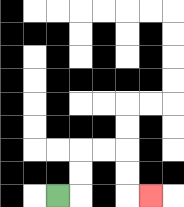{'start': '[2, 8]', 'end': '[6, 8]', 'path_directions': 'R,U,U,R,R,D,D,R', 'path_coordinates': '[[2, 8], [3, 8], [3, 7], [3, 6], [4, 6], [5, 6], [5, 7], [5, 8], [6, 8]]'}